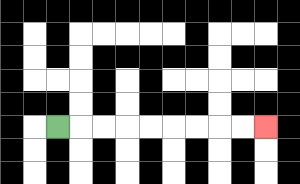{'start': '[2, 5]', 'end': '[11, 5]', 'path_directions': 'R,R,R,R,R,R,R,R,R', 'path_coordinates': '[[2, 5], [3, 5], [4, 5], [5, 5], [6, 5], [7, 5], [8, 5], [9, 5], [10, 5], [11, 5]]'}